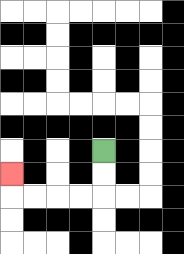{'start': '[4, 6]', 'end': '[0, 7]', 'path_directions': 'D,D,L,L,L,L,U', 'path_coordinates': '[[4, 6], [4, 7], [4, 8], [3, 8], [2, 8], [1, 8], [0, 8], [0, 7]]'}